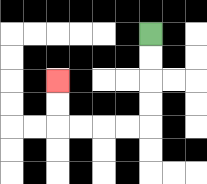{'start': '[6, 1]', 'end': '[2, 3]', 'path_directions': 'D,D,D,D,L,L,L,L,U,U', 'path_coordinates': '[[6, 1], [6, 2], [6, 3], [6, 4], [6, 5], [5, 5], [4, 5], [3, 5], [2, 5], [2, 4], [2, 3]]'}